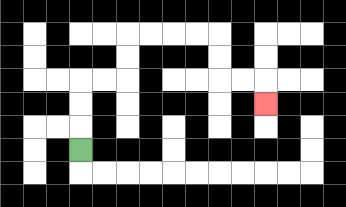{'start': '[3, 6]', 'end': '[11, 4]', 'path_directions': 'U,U,U,R,R,U,U,R,R,R,R,D,D,R,R,D', 'path_coordinates': '[[3, 6], [3, 5], [3, 4], [3, 3], [4, 3], [5, 3], [5, 2], [5, 1], [6, 1], [7, 1], [8, 1], [9, 1], [9, 2], [9, 3], [10, 3], [11, 3], [11, 4]]'}